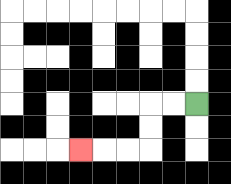{'start': '[8, 4]', 'end': '[3, 6]', 'path_directions': 'L,L,D,D,L,L,L', 'path_coordinates': '[[8, 4], [7, 4], [6, 4], [6, 5], [6, 6], [5, 6], [4, 6], [3, 6]]'}